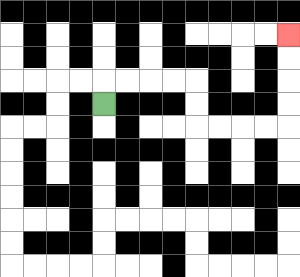{'start': '[4, 4]', 'end': '[12, 1]', 'path_directions': 'U,R,R,R,R,D,D,R,R,R,R,U,U,U,U', 'path_coordinates': '[[4, 4], [4, 3], [5, 3], [6, 3], [7, 3], [8, 3], [8, 4], [8, 5], [9, 5], [10, 5], [11, 5], [12, 5], [12, 4], [12, 3], [12, 2], [12, 1]]'}